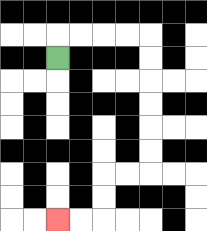{'start': '[2, 2]', 'end': '[2, 9]', 'path_directions': 'U,R,R,R,R,D,D,D,D,D,D,L,L,D,D,L,L', 'path_coordinates': '[[2, 2], [2, 1], [3, 1], [4, 1], [5, 1], [6, 1], [6, 2], [6, 3], [6, 4], [6, 5], [6, 6], [6, 7], [5, 7], [4, 7], [4, 8], [4, 9], [3, 9], [2, 9]]'}